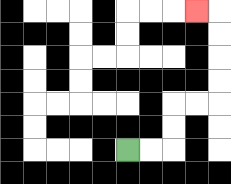{'start': '[5, 6]', 'end': '[8, 0]', 'path_directions': 'R,R,U,U,R,R,U,U,U,U,L', 'path_coordinates': '[[5, 6], [6, 6], [7, 6], [7, 5], [7, 4], [8, 4], [9, 4], [9, 3], [9, 2], [9, 1], [9, 0], [8, 0]]'}